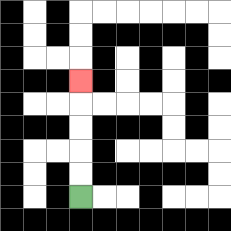{'start': '[3, 8]', 'end': '[3, 3]', 'path_directions': 'U,U,U,U,U', 'path_coordinates': '[[3, 8], [3, 7], [3, 6], [3, 5], [3, 4], [3, 3]]'}